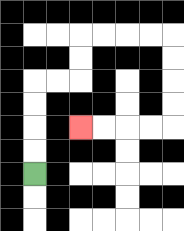{'start': '[1, 7]', 'end': '[3, 5]', 'path_directions': 'U,U,U,U,R,R,U,U,R,R,R,R,D,D,D,D,L,L,L,L', 'path_coordinates': '[[1, 7], [1, 6], [1, 5], [1, 4], [1, 3], [2, 3], [3, 3], [3, 2], [3, 1], [4, 1], [5, 1], [6, 1], [7, 1], [7, 2], [7, 3], [7, 4], [7, 5], [6, 5], [5, 5], [4, 5], [3, 5]]'}